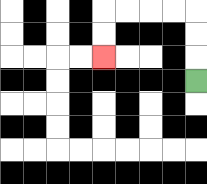{'start': '[8, 3]', 'end': '[4, 2]', 'path_directions': 'U,U,U,L,L,L,L,D,D', 'path_coordinates': '[[8, 3], [8, 2], [8, 1], [8, 0], [7, 0], [6, 0], [5, 0], [4, 0], [4, 1], [4, 2]]'}